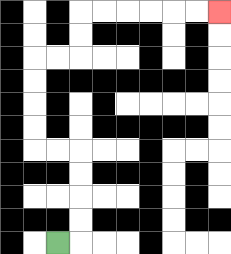{'start': '[2, 10]', 'end': '[9, 0]', 'path_directions': 'R,U,U,U,U,L,L,U,U,U,U,R,R,U,U,R,R,R,R,R,R', 'path_coordinates': '[[2, 10], [3, 10], [3, 9], [3, 8], [3, 7], [3, 6], [2, 6], [1, 6], [1, 5], [1, 4], [1, 3], [1, 2], [2, 2], [3, 2], [3, 1], [3, 0], [4, 0], [5, 0], [6, 0], [7, 0], [8, 0], [9, 0]]'}